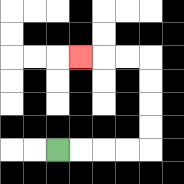{'start': '[2, 6]', 'end': '[3, 2]', 'path_directions': 'R,R,R,R,U,U,U,U,L,L,L', 'path_coordinates': '[[2, 6], [3, 6], [4, 6], [5, 6], [6, 6], [6, 5], [6, 4], [6, 3], [6, 2], [5, 2], [4, 2], [3, 2]]'}